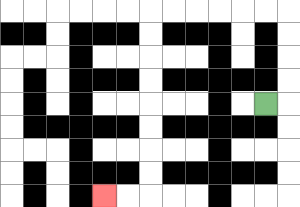{'start': '[11, 4]', 'end': '[4, 8]', 'path_directions': 'R,U,U,U,U,L,L,L,L,L,L,D,D,D,D,D,D,D,D,L,L', 'path_coordinates': '[[11, 4], [12, 4], [12, 3], [12, 2], [12, 1], [12, 0], [11, 0], [10, 0], [9, 0], [8, 0], [7, 0], [6, 0], [6, 1], [6, 2], [6, 3], [6, 4], [6, 5], [6, 6], [6, 7], [6, 8], [5, 8], [4, 8]]'}